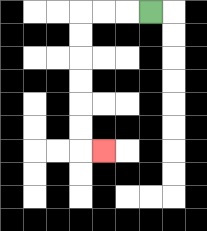{'start': '[6, 0]', 'end': '[4, 6]', 'path_directions': 'L,L,L,D,D,D,D,D,D,R', 'path_coordinates': '[[6, 0], [5, 0], [4, 0], [3, 0], [3, 1], [3, 2], [3, 3], [3, 4], [3, 5], [3, 6], [4, 6]]'}